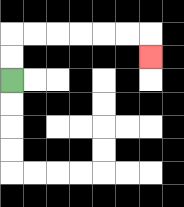{'start': '[0, 3]', 'end': '[6, 2]', 'path_directions': 'U,U,R,R,R,R,R,R,D', 'path_coordinates': '[[0, 3], [0, 2], [0, 1], [1, 1], [2, 1], [3, 1], [4, 1], [5, 1], [6, 1], [6, 2]]'}